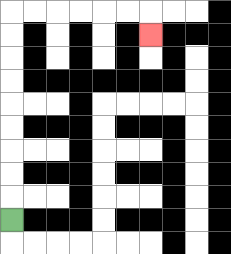{'start': '[0, 9]', 'end': '[6, 1]', 'path_directions': 'U,U,U,U,U,U,U,U,U,R,R,R,R,R,R,D', 'path_coordinates': '[[0, 9], [0, 8], [0, 7], [0, 6], [0, 5], [0, 4], [0, 3], [0, 2], [0, 1], [0, 0], [1, 0], [2, 0], [3, 0], [4, 0], [5, 0], [6, 0], [6, 1]]'}